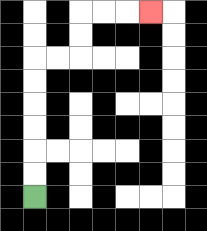{'start': '[1, 8]', 'end': '[6, 0]', 'path_directions': 'U,U,U,U,U,U,R,R,U,U,R,R,R', 'path_coordinates': '[[1, 8], [1, 7], [1, 6], [1, 5], [1, 4], [1, 3], [1, 2], [2, 2], [3, 2], [3, 1], [3, 0], [4, 0], [5, 0], [6, 0]]'}